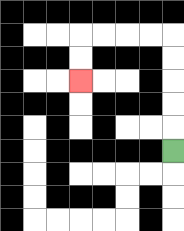{'start': '[7, 6]', 'end': '[3, 3]', 'path_directions': 'U,U,U,U,U,L,L,L,L,D,D', 'path_coordinates': '[[7, 6], [7, 5], [7, 4], [7, 3], [7, 2], [7, 1], [6, 1], [5, 1], [4, 1], [3, 1], [3, 2], [3, 3]]'}